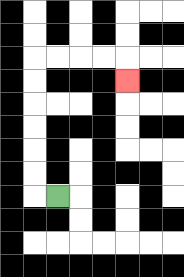{'start': '[2, 8]', 'end': '[5, 3]', 'path_directions': 'L,U,U,U,U,U,U,R,R,R,R,D', 'path_coordinates': '[[2, 8], [1, 8], [1, 7], [1, 6], [1, 5], [1, 4], [1, 3], [1, 2], [2, 2], [3, 2], [4, 2], [5, 2], [5, 3]]'}